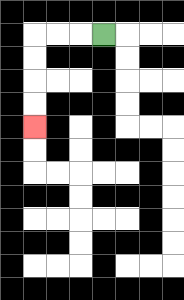{'start': '[4, 1]', 'end': '[1, 5]', 'path_directions': 'L,L,L,D,D,D,D', 'path_coordinates': '[[4, 1], [3, 1], [2, 1], [1, 1], [1, 2], [1, 3], [1, 4], [1, 5]]'}